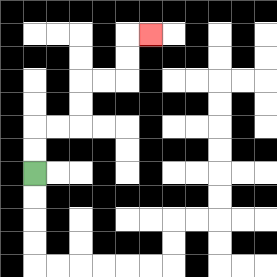{'start': '[1, 7]', 'end': '[6, 1]', 'path_directions': 'U,U,R,R,U,U,R,R,U,U,R', 'path_coordinates': '[[1, 7], [1, 6], [1, 5], [2, 5], [3, 5], [3, 4], [3, 3], [4, 3], [5, 3], [5, 2], [5, 1], [6, 1]]'}